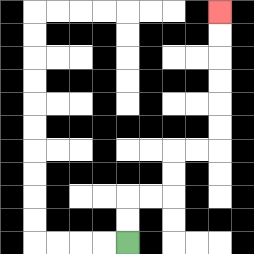{'start': '[5, 10]', 'end': '[9, 0]', 'path_directions': 'U,U,R,R,U,U,R,R,U,U,U,U,U,U', 'path_coordinates': '[[5, 10], [5, 9], [5, 8], [6, 8], [7, 8], [7, 7], [7, 6], [8, 6], [9, 6], [9, 5], [9, 4], [9, 3], [9, 2], [9, 1], [9, 0]]'}